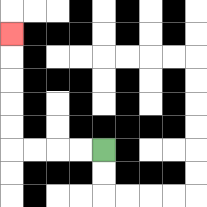{'start': '[4, 6]', 'end': '[0, 1]', 'path_directions': 'L,L,L,L,U,U,U,U,U', 'path_coordinates': '[[4, 6], [3, 6], [2, 6], [1, 6], [0, 6], [0, 5], [0, 4], [0, 3], [0, 2], [0, 1]]'}